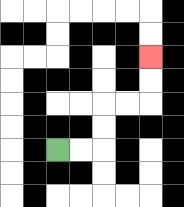{'start': '[2, 6]', 'end': '[6, 2]', 'path_directions': 'R,R,U,U,R,R,U,U', 'path_coordinates': '[[2, 6], [3, 6], [4, 6], [4, 5], [4, 4], [5, 4], [6, 4], [6, 3], [6, 2]]'}